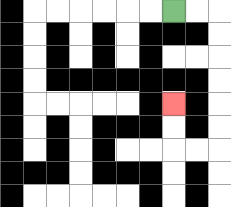{'start': '[7, 0]', 'end': '[7, 4]', 'path_directions': 'R,R,D,D,D,D,D,D,L,L,U,U', 'path_coordinates': '[[7, 0], [8, 0], [9, 0], [9, 1], [9, 2], [9, 3], [9, 4], [9, 5], [9, 6], [8, 6], [7, 6], [7, 5], [7, 4]]'}